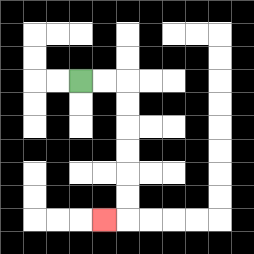{'start': '[3, 3]', 'end': '[4, 9]', 'path_directions': 'R,R,D,D,D,D,D,D,L', 'path_coordinates': '[[3, 3], [4, 3], [5, 3], [5, 4], [5, 5], [5, 6], [5, 7], [5, 8], [5, 9], [4, 9]]'}